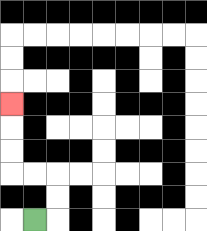{'start': '[1, 9]', 'end': '[0, 4]', 'path_directions': 'R,U,U,L,L,U,U,U', 'path_coordinates': '[[1, 9], [2, 9], [2, 8], [2, 7], [1, 7], [0, 7], [0, 6], [0, 5], [0, 4]]'}